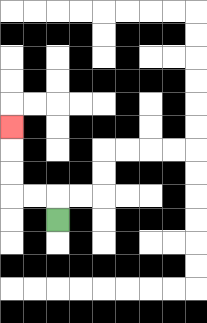{'start': '[2, 9]', 'end': '[0, 5]', 'path_directions': 'U,L,L,U,U,U', 'path_coordinates': '[[2, 9], [2, 8], [1, 8], [0, 8], [0, 7], [0, 6], [0, 5]]'}